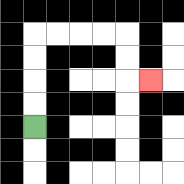{'start': '[1, 5]', 'end': '[6, 3]', 'path_directions': 'U,U,U,U,R,R,R,R,D,D,R', 'path_coordinates': '[[1, 5], [1, 4], [1, 3], [1, 2], [1, 1], [2, 1], [3, 1], [4, 1], [5, 1], [5, 2], [5, 3], [6, 3]]'}